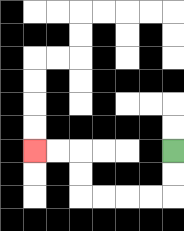{'start': '[7, 6]', 'end': '[1, 6]', 'path_directions': 'D,D,L,L,L,L,U,U,L,L', 'path_coordinates': '[[7, 6], [7, 7], [7, 8], [6, 8], [5, 8], [4, 8], [3, 8], [3, 7], [3, 6], [2, 6], [1, 6]]'}